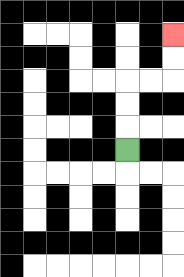{'start': '[5, 6]', 'end': '[7, 1]', 'path_directions': 'U,U,U,R,R,U,U', 'path_coordinates': '[[5, 6], [5, 5], [5, 4], [5, 3], [6, 3], [7, 3], [7, 2], [7, 1]]'}